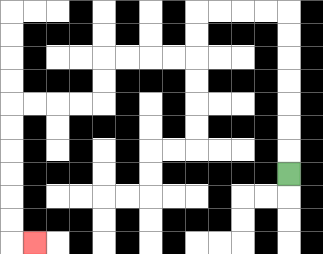{'start': '[12, 7]', 'end': '[1, 10]', 'path_directions': 'U,U,U,U,U,U,U,L,L,L,L,D,D,L,L,L,L,D,D,L,L,L,L,D,D,D,D,D,D,R', 'path_coordinates': '[[12, 7], [12, 6], [12, 5], [12, 4], [12, 3], [12, 2], [12, 1], [12, 0], [11, 0], [10, 0], [9, 0], [8, 0], [8, 1], [8, 2], [7, 2], [6, 2], [5, 2], [4, 2], [4, 3], [4, 4], [3, 4], [2, 4], [1, 4], [0, 4], [0, 5], [0, 6], [0, 7], [0, 8], [0, 9], [0, 10], [1, 10]]'}